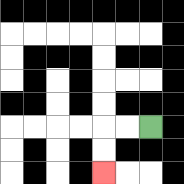{'start': '[6, 5]', 'end': '[4, 7]', 'path_directions': 'L,L,D,D', 'path_coordinates': '[[6, 5], [5, 5], [4, 5], [4, 6], [4, 7]]'}